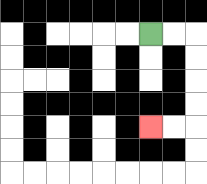{'start': '[6, 1]', 'end': '[6, 5]', 'path_directions': 'R,R,D,D,D,D,L,L', 'path_coordinates': '[[6, 1], [7, 1], [8, 1], [8, 2], [8, 3], [8, 4], [8, 5], [7, 5], [6, 5]]'}